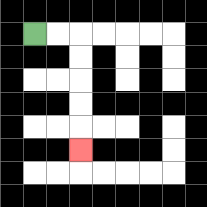{'start': '[1, 1]', 'end': '[3, 6]', 'path_directions': 'R,R,D,D,D,D,D', 'path_coordinates': '[[1, 1], [2, 1], [3, 1], [3, 2], [3, 3], [3, 4], [3, 5], [3, 6]]'}